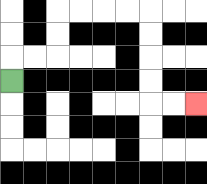{'start': '[0, 3]', 'end': '[8, 4]', 'path_directions': 'U,R,R,U,U,R,R,R,R,D,D,D,D,R,R', 'path_coordinates': '[[0, 3], [0, 2], [1, 2], [2, 2], [2, 1], [2, 0], [3, 0], [4, 0], [5, 0], [6, 0], [6, 1], [6, 2], [6, 3], [6, 4], [7, 4], [8, 4]]'}